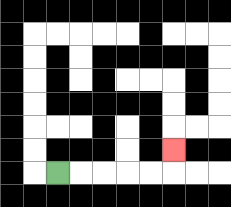{'start': '[2, 7]', 'end': '[7, 6]', 'path_directions': 'R,R,R,R,R,U', 'path_coordinates': '[[2, 7], [3, 7], [4, 7], [5, 7], [6, 7], [7, 7], [7, 6]]'}